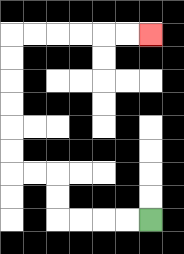{'start': '[6, 9]', 'end': '[6, 1]', 'path_directions': 'L,L,L,L,U,U,L,L,U,U,U,U,U,U,R,R,R,R,R,R', 'path_coordinates': '[[6, 9], [5, 9], [4, 9], [3, 9], [2, 9], [2, 8], [2, 7], [1, 7], [0, 7], [0, 6], [0, 5], [0, 4], [0, 3], [0, 2], [0, 1], [1, 1], [2, 1], [3, 1], [4, 1], [5, 1], [6, 1]]'}